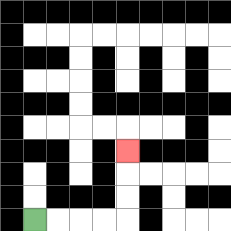{'start': '[1, 9]', 'end': '[5, 6]', 'path_directions': 'R,R,R,R,U,U,U', 'path_coordinates': '[[1, 9], [2, 9], [3, 9], [4, 9], [5, 9], [5, 8], [5, 7], [5, 6]]'}